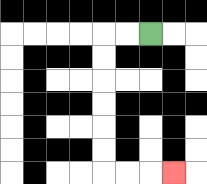{'start': '[6, 1]', 'end': '[7, 7]', 'path_directions': 'L,L,D,D,D,D,D,D,R,R,R', 'path_coordinates': '[[6, 1], [5, 1], [4, 1], [4, 2], [4, 3], [4, 4], [4, 5], [4, 6], [4, 7], [5, 7], [6, 7], [7, 7]]'}